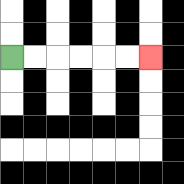{'start': '[0, 2]', 'end': '[6, 2]', 'path_directions': 'R,R,R,R,R,R', 'path_coordinates': '[[0, 2], [1, 2], [2, 2], [3, 2], [4, 2], [5, 2], [6, 2]]'}